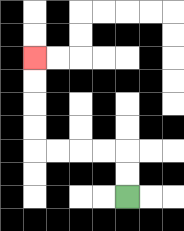{'start': '[5, 8]', 'end': '[1, 2]', 'path_directions': 'U,U,L,L,L,L,U,U,U,U', 'path_coordinates': '[[5, 8], [5, 7], [5, 6], [4, 6], [3, 6], [2, 6], [1, 6], [1, 5], [1, 4], [1, 3], [1, 2]]'}